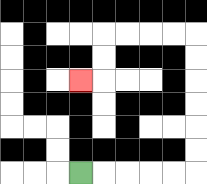{'start': '[3, 7]', 'end': '[3, 3]', 'path_directions': 'R,R,R,R,R,U,U,U,U,U,U,L,L,L,L,D,D,L', 'path_coordinates': '[[3, 7], [4, 7], [5, 7], [6, 7], [7, 7], [8, 7], [8, 6], [8, 5], [8, 4], [8, 3], [8, 2], [8, 1], [7, 1], [6, 1], [5, 1], [4, 1], [4, 2], [4, 3], [3, 3]]'}